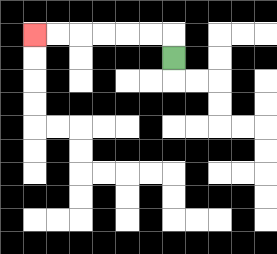{'start': '[7, 2]', 'end': '[1, 1]', 'path_directions': 'U,L,L,L,L,L,L', 'path_coordinates': '[[7, 2], [7, 1], [6, 1], [5, 1], [4, 1], [3, 1], [2, 1], [1, 1]]'}